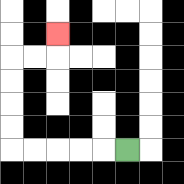{'start': '[5, 6]', 'end': '[2, 1]', 'path_directions': 'L,L,L,L,L,U,U,U,U,R,R,U', 'path_coordinates': '[[5, 6], [4, 6], [3, 6], [2, 6], [1, 6], [0, 6], [0, 5], [0, 4], [0, 3], [0, 2], [1, 2], [2, 2], [2, 1]]'}